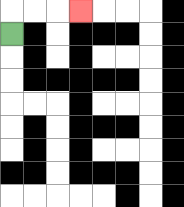{'start': '[0, 1]', 'end': '[3, 0]', 'path_directions': 'U,R,R,R', 'path_coordinates': '[[0, 1], [0, 0], [1, 0], [2, 0], [3, 0]]'}